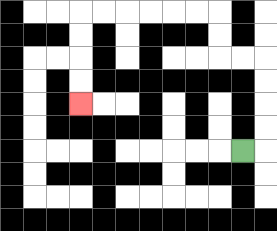{'start': '[10, 6]', 'end': '[3, 4]', 'path_directions': 'R,U,U,U,U,L,L,U,U,L,L,L,L,L,L,D,D,D,D', 'path_coordinates': '[[10, 6], [11, 6], [11, 5], [11, 4], [11, 3], [11, 2], [10, 2], [9, 2], [9, 1], [9, 0], [8, 0], [7, 0], [6, 0], [5, 0], [4, 0], [3, 0], [3, 1], [3, 2], [3, 3], [3, 4]]'}